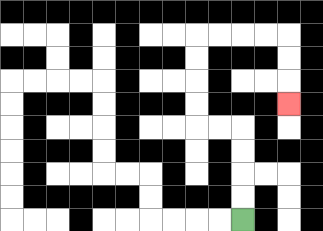{'start': '[10, 9]', 'end': '[12, 4]', 'path_directions': 'U,U,U,U,L,L,U,U,U,U,R,R,R,R,D,D,D', 'path_coordinates': '[[10, 9], [10, 8], [10, 7], [10, 6], [10, 5], [9, 5], [8, 5], [8, 4], [8, 3], [8, 2], [8, 1], [9, 1], [10, 1], [11, 1], [12, 1], [12, 2], [12, 3], [12, 4]]'}